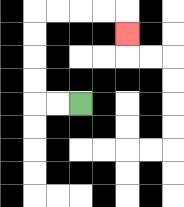{'start': '[3, 4]', 'end': '[5, 1]', 'path_directions': 'L,L,U,U,U,U,R,R,R,R,D', 'path_coordinates': '[[3, 4], [2, 4], [1, 4], [1, 3], [1, 2], [1, 1], [1, 0], [2, 0], [3, 0], [4, 0], [5, 0], [5, 1]]'}